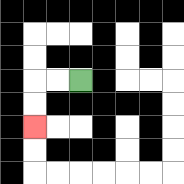{'start': '[3, 3]', 'end': '[1, 5]', 'path_directions': 'L,L,D,D', 'path_coordinates': '[[3, 3], [2, 3], [1, 3], [1, 4], [1, 5]]'}